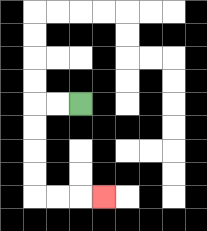{'start': '[3, 4]', 'end': '[4, 8]', 'path_directions': 'L,L,D,D,D,D,R,R,R', 'path_coordinates': '[[3, 4], [2, 4], [1, 4], [1, 5], [1, 6], [1, 7], [1, 8], [2, 8], [3, 8], [4, 8]]'}